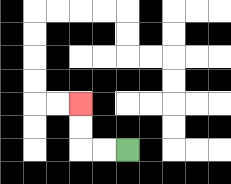{'start': '[5, 6]', 'end': '[3, 4]', 'path_directions': 'L,L,U,U', 'path_coordinates': '[[5, 6], [4, 6], [3, 6], [3, 5], [3, 4]]'}